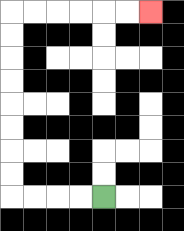{'start': '[4, 8]', 'end': '[6, 0]', 'path_directions': 'L,L,L,L,U,U,U,U,U,U,U,U,R,R,R,R,R,R', 'path_coordinates': '[[4, 8], [3, 8], [2, 8], [1, 8], [0, 8], [0, 7], [0, 6], [0, 5], [0, 4], [0, 3], [0, 2], [0, 1], [0, 0], [1, 0], [2, 0], [3, 0], [4, 0], [5, 0], [6, 0]]'}